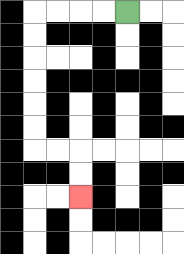{'start': '[5, 0]', 'end': '[3, 8]', 'path_directions': 'L,L,L,L,D,D,D,D,D,D,R,R,D,D', 'path_coordinates': '[[5, 0], [4, 0], [3, 0], [2, 0], [1, 0], [1, 1], [1, 2], [1, 3], [1, 4], [1, 5], [1, 6], [2, 6], [3, 6], [3, 7], [3, 8]]'}